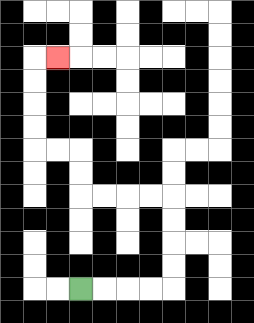{'start': '[3, 12]', 'end': '[2, 2]', 'path_directions': 'R,R,R,R,U,U,U,U,L,L,L,L,U,U,L,L,U,U,U,U,R', 'path_coordinates': '[[3, 12], [4, 12], [5, 12], [6, 12], [7, 12], [7, 11], [7, 10], [7, 9], [7, 8], [6, 8], [5, 8], [4, 8], [3, 8], [3, 7], [3, 6], [2, 6], [1, 6], [1, 5], [1, 4], [1, 3], [1, 2], [2, 2]]'}